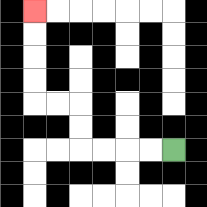{'start': '[7, 6]', 'end': '[1, 0]', 'path_directions': 'L,L,L,L,U,U,L,L,U,U,U,U', 'path_coordinates': '[[7, 6], [6, 6], [5, 6], [4, 6], [3, 6], [3, 5], [3, 4], [2, 4], [1, 4], [1, 3], [1, 2], [1, 1], [1, 0]]'}